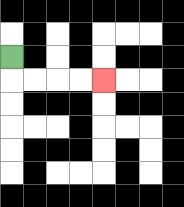{'start': '[0, 2]', 'end': '[4, 3]', 'path_directions': 'D,R,R,R,R', 'path_coordinates': '[[0, 2], [0, 3], [1, 3], [2, 3], [3, 3], [4, 3]]'}